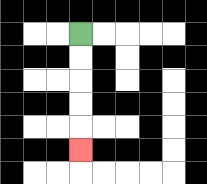{'start': '[3, 1]', 'end': '[3, 6]', 'path_directions': 'D,D,D,D,D', 'path_coordinates': '[[3, 1], [3, 2], [3, 3], [3, 4], [3, 5], [3, 6]]'}